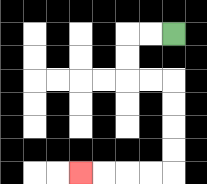{'start': '[7, 1]', 'end': '[3, 7]', 'path_directions': 'L,L,D,D,R,R,D,D,D,D,L,L,L,L', 'path_coordinates': '[[7, 1], [6, 1], [5, 1], [5, 2], [5, 3], [6, 3], [7, 3], [7, 4], [7, 5], [7, 6], [7, 7], [6, 7], [5, 7], [4, 7], [3, 7]]'}